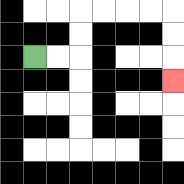{'start': '[1, 2]', 'end': '[7, 3]', 'path_directions': 'R,R,U,U,R,R,R,R,D,D,D', 'path_coordinates': '[[1, 2], [2, 2], [3, 2], [3, 1], [3, 0], [4, 0], [5, 0], [6, 0], [7, 0], [7, 1], [7, 2], [7, 3]]'}